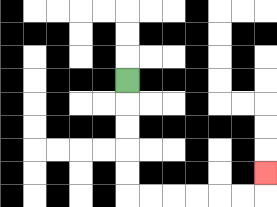{'start': '[5, 3]', 'end': '[11, 7]', 'path_directions': 'D,D,D,D,D,R,R,R,R,R,R,U', 'path_coordinates': '[[5, 3], [5, 4], [5, 5], [5, 6], [5, 7], [5, 8], [6, 8], [7, 8], [8, 8], [9, 8], [10, 8], [11, 8], [11, 7]]'}